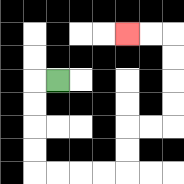{'start': '[2, 3]', 'end': '[5, 1]', 'path_directions': 'L,D,D,D,D,R,R,R,R,U,U,R,R,U,U,U,U,L,L', 'path_coordinates': '[[2, 3], [1, 3], [1, 4], [1, 5], [1, 6], [1, 7], [2, 7], [3, 7], [4, 7], [5, 7], [5, 6], [5, 5], [6, 5], [7, 5], [7, 4], [7, 3], [7, 2], [7, 1], [6, 1], [5, 1]]'}